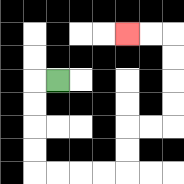{'start': '[2, 3]', 'end': '[5, 1]', 'path_directions': 'L,D,D,D,D,R,R,R,R,U,U,R,R,U,U,U,U,L,L', 'path_coordinates': '[[2, 3], [1, 3], [1, 4], [1, 5], [1, 6], [1, 7], [2, 7], [3, 7], [4, 7], [5, 7], [5, 6], [5, 5], [6, 5], [7, 5], [7, 4], [7, 3], [7, 2], [7, 1], [6, 1], [5, 1]]'}